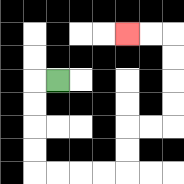{'start': '[2, 3]', 'end': '[5, 1]', 'path_directions': 'L,D,D,D,D,R,R,R,R,U,U,R,R,U,U,U,U,L,L', 'path_coordinates': '[[2, 3], [1, 3], [1, 4], [1, 5], [1, 6], [1, 7], [2, 7], [3, 7], [4, 7], [5, 7], [5, 6], [5, 5], [6, 5], [7, 5], [7, 4], [7, 3], [7, 2], [7, 1], [6, 1], [5, 1]]'}